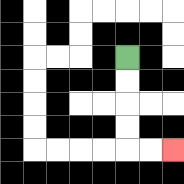{'start': '[5, 2]', 'end': '[7, 6]', 'path_directions': 'D,D,D,D,R,R', 'path_coordinates': '[[5, 2], [5, 3], [5, 4], [5, 5], [5, 6], [6, 6], [7, 6]]'}